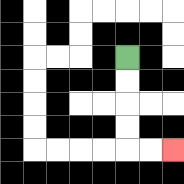{'start': '[5, 2]', 'end': '[7, 6]', 'path_directions': 'D,D,D,D,R,R', 'path_coordinates': '[[5, 2], [5, 3], [5, 4], [5, 5], [5, 6], [6, 6], [7, 6]]'}